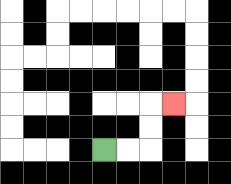{'start': '[4, 6]', 'end': '[7, 4]', 'path_directions': 'R,R,U,U,R', 'path_coordinates': '[[4, 6], [5, 6], [6, 6], [6, 5], [6, 4], [7, 4]]'}